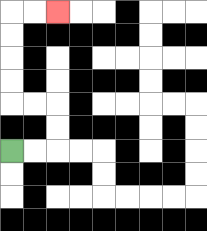{'start': '[0, 6]', 'end': '[2, 0]', 'path_directions': 'R,R,U,U,L,L,U,U,U,U,R,R', 'path_coordinates': '[[0, 6], [1, 6], [2, 6], [2, 5], [2, 4], [1, 4], [0, 4], [0, 3], [0, 2], [0, 1], [0, 0], [1, 0], [2, 0]]'}